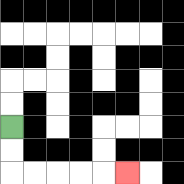{'start': '[0, 5]', 'end': '[5, 7]', 'path_directions': 'D,D,R,R,R,R,R', 'path_coordinates': '[[0, 5], [0, 6], [0, 7], [1, 7], [2, 7], [3, 7], [4, 7], [5, 7]]'}